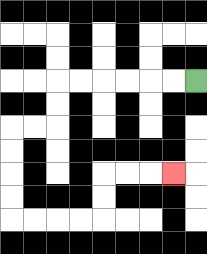{'start': '[8, 3]', 'end': '[7, 7]', 'path_directions': 'L,L,L,L,L,L,D,D,L,L,D,D,D,D,R,R,R,R,U,U,R,R,R', 'path_coordinates': '[[8, 3], [7, 3], [6, 3], [5, 3], [4, 3], [3, 3], [2, 3], [2, 4], [2, 5], [1, 5], [0, 5], [0, 6], [0, 7], [0, 8], [0, 9], [1, 9], [2, 9], [3, 9], [4, 9], [4, 8], [4, 7], [5, 7], [6, 7], [7, 7]]'}